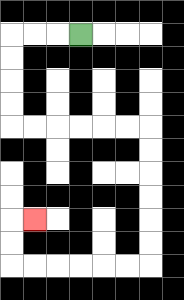{'start': '[3, 1]', 'end': '[1, 9]', 'path_directions': 'L,L,L,D,D,D,D,R,R,R,R,R,R,D,D,D,D,D,D,L,L,L,L,L,L,U,U,R', 'path_coordinates': '[[3, 1], [2, 1], [1, 1], [0, 1], [0, 2], [0, 3], [0, 4], [0, 5], [1, 5], [2, 5], [3, 5], [4, 5], [5, 5], [6, 5], [6, 6], [6, 7], [6, 8], [6, 9], [6, 10], [6, 11], [5, 11], [4, 11], [3, 11], [2, 11], [1, 11], [0, 11], [0, 10], [0, 9], [1, 9]]'}